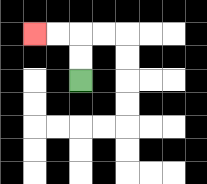{'start': '[3, 3]', 'end': '[1, 1]', 'path_directions': 'U,U,L,L', 'path_coordinates': '[[3, 3], [3, 2], [3, 1], [2, 1], [1, 1]]'}